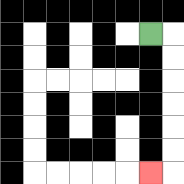{'start': '[6, 1]', 'end': '[6, 7]', 'path_directions': 'R,D,D,D,D,D,D,L', 'path_coordinates': '[[6, 1], [7, 1], [7, 2], [7, 3], [7, 4], [7, 5], [7, 6], [7, 7], [6, 7]]'}